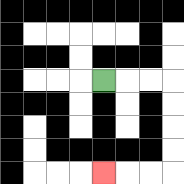{'start': '[4, 3]', 'end': '[4, 7]', 'path_directions': 'R,R,R,D,D,D,D,L,L,L', 'path_coordinates': '[[4, 3], [5, 3], [6, 3], [7, 3], [7, 4], [7, 5], [7, 6], [7, 7], [6, 7], [5, 7], [4, 7]]'}